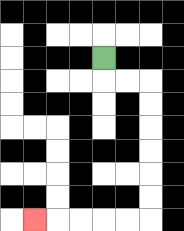{'start': '[4, 2]', 'end': '[1, 9]', 'path_directions': 'D,R,R,D,D,D,D,D,D,L,L,L,L,L', 'path_coordinates': '[[4, 2], [4, 3], [5, 3], [6, 3], [6, 4], [6, 5], [6, 6], [6, 7], [6, 8], [6, 9], [5, 9], [4, 9], [3, 9], [2, 9], [1, 9]]'}